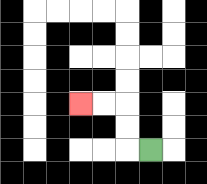{'start': '[6, 6]', 'end': '[3, 4]', 'path_directions': 'L,U,U,L,L', 'path_coordinates': '[[6, 6], [5, 6], [5, 5], [5, 4], [4, 4], [3, 4]]'}